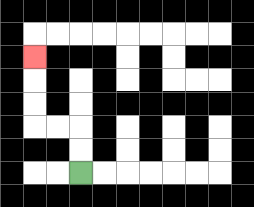{'start': '[3, 7]', 'end': '[1, 2]', 'path_directions': 'U,U,L,L,U,U,U', 'path_coordinates': '[[3, 7], [3, 6], [3, 5], [2, 5], [1, 5], [1, 4], [1, 3], [1, 2]]'}